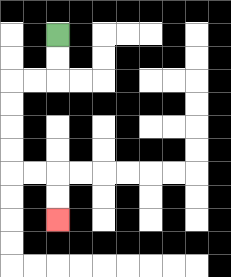{'start': '[2, 1]', 'end': '[2, 9]', 'path_directions': 'D,D,L,L,D,D,D,D,R,R,D,D', 'path_coordinates': '[[2, 1], [2, 2], [2, 3], [1, 3], [0, 3], [0, 4], [0, 5], [0, 6], [0, 7], [1, 7], [2, 7], [2, 8], [2, 9]]'}